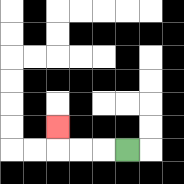{'start': '[5, 6]', 'end': '[2, 5]', 'path_directions': 'L,L,L,U', 'path_coordinates': '[[5, 6], [4, 6], [3, 6], [2, 6], [2, 5]]'}